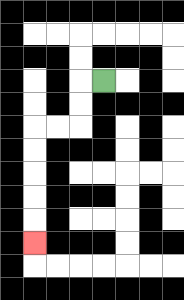{'start': '[4, 3]', 'end': '[1, 10]', 'path_directions': 'L,D,D,L,L,D,D,D,D,D', 'path_coordinates': '[[4, 3], [3, 3], [3, 4], [3, 5], [2, 5], [1, 5], [1, 6], [1, 7], [1, 8], [1, 9], [1, 10]]'}